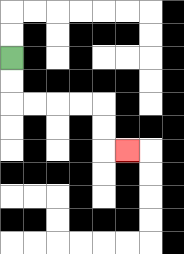{'start': '[0, 2]', 'end': '[5, 6]', 'path_directions': 'D,D,R,R,R,R,D,D,R', 'path_coordinates': '[[0, 2], [0, 3], [0, 4], [1, 4], [2, 4], [3, 4], [4, 4], [4, 5], [4, 6], [5, 6]]'}